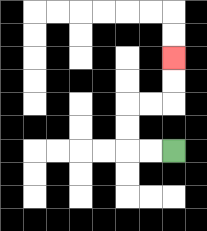{'start': '[7, 6]', 'end': '[7, 2]', 'path_directions': 'L,L,U,U,R,R,U,U', 'path_coordinates': '[[7, 6], [6, 6], [5, 6], [5, 5], [5, 4], [6, 4], [7, 4], [7, 3], [7, 2]]'}